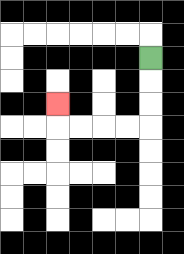{'start': '[6, 2]', 'end': '[2, 4]', 'path_directions': 'D,D,D,L,L,L,L,U', 'path_coordinates': '[[6, 2], [6, 3], [6, 4], [6, 5], [5, 5], [4, 5], [3, 5], [2, 5], [2, 4]]'}